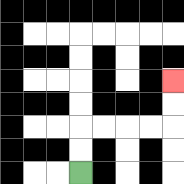{'start': '[3, 7]', 'end': '[7, 3]', 'path_directions': 'U,U,R,R,R,R,U,U', 'path_coordinates': '[[3, 7], [3, 6], [3, 5], [4, 5], [5, 5], [6, 5], [7, 5], [7, 4], [7, 3]]'}